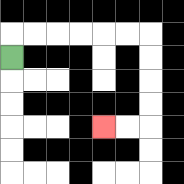{'start': '[0, 2]', 'end': '[4, 5]', 'path_directions': 'U,R,R,R,R,R,R,D,D,D,D,L,L', 'path_coordinates': '[[0, 2], [0, 1], [1, 1], [2, 1], [3, 1], [4, 1], [5, 1], [6, 1], [6, 2], [6, 3], [6, 4], [6, 5], [5, 5], [4, 5]]'}